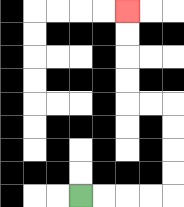{'start': '[3, 8]', 'end': '[5, 0]', 'path_directions': 'R,R,R,R,U,U,U,U,L,L,U,U,U,U', 'path_coordinates': '[[3, 8], [4, 8], [5, 8], [6, 8], [7, 8], [7, 7], [7, 6], [7, 5], [7, 4], [6, 4], [5, 4], [5, 3], [5, 2], [5, 1], [5, 0]]'}